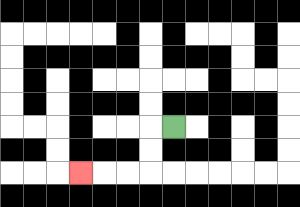{'start': '[7, 5]', 'end': '[3, 7]', 'path_directions': 'L,D,D,L,L,L', 'path_coordinates': '[[7, 5], [6, 5], [6, 6], [6, 7], [5, 7], [4, 7], [3, 7]]'}